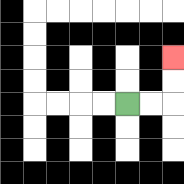{'start': '[5, 4]', 'end': '[7, 2]', 'path_directions': 'R,R,U,U', 'path_coordinates': '[[5, 4], [6, 4], [7, 4], [7, 3], [7, 2]]'}